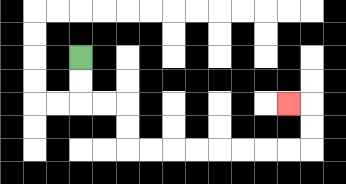{'start': '[3, 2]', 'end': '[12, 4]', 'path_directions': 'D,D,R,R,D,D,R,R,R,R,R,R,R,R,U,U,L', 'path_coordinates': '[[3, 2], [3, 3], [3, 4], [4, 4], [5, 4], [5, 5], [5, 6], [6, 6], [7, 6], [8, 6], [9, 6], [10, 6], [11, 6], [12, 6], [13, 6], [13, 5], [13, 4], [12, 4]]'}